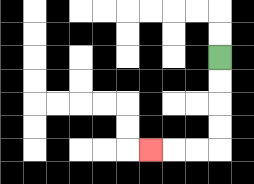{'start': '[9, 2]', 'end': '[6, 6]', 'path_directions': 'D,D,D,D,L,L,L', 'path_coordinates': '[[9, 2], [9, 3], [9, 4], [9, 5], [9, 6], [8, 6], [7, 6], [6, 6]]'}